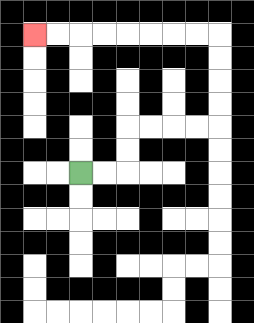{'start': '[3, 7]', 'end': '[1, 1]', 'path_directions': 'R,R,U,U,R,R,R,R,U,U,U,U,L,L,L,L,L,L,L,L', 'path_coordinates': '[[3, 7], [4, 7], [5, 7], [5, 6], [5, 5], [6, 5], [7, 5], [8, 5], [9, 5], [9, 4], [9, 3], [9, 2], [9, 1], [8, 1], [7, 1], [6, 1], [5, 1], [4, 1], [3, 1], [2, 1], [1, 1]]'}